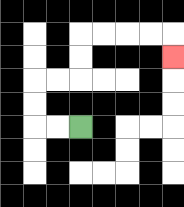{'start': '[3, 5]', 'end': '[7, 2]', 'path_directions': 'L,L,U,U,R,R,U,U,R,R,R,R,D', 'path_coordinates': '[[3, 5], [2, 5], [1, 5], [1, 4], [1, 3], [2, 3], [3, 3], [3, 2], [3, 1], [4, 1], [5, 1], [6, 1], [7, 1], [7, 2]]'}